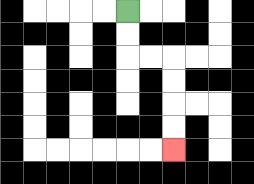{'start': '[5, 0]', 'end': '[7, 6]', 'path_directions': 'D,D,R,R,D,D,D,D', 'path_coordinates': '[[5, 0], [5, 1], [5, 2], [6, 2], [7, 2], [7, 3], [7, 4], [7, 5], [7, 6]]'}